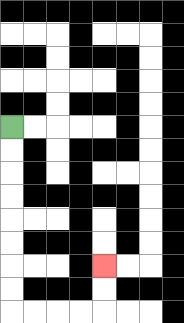{'start': '[0, 5]', 'end': '[4, 11]', 'path_directions': 'D,D,D,D,D,D,D,D,R,R,R,R,U,U', 'path_coordinates': '[[0, 5], [0, 6], [0, 7], [0, 8], [0, 9], [0, 10], [0, 11], [0, 12], [0, 13], [1, 13], [2, 13], [3, 13], [4, 13], [4, 12], [4, 11]]'}